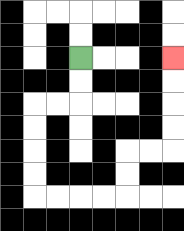{'start': '[3, 2]', 'end': '[7, 2]', 'path_directions': 'D,D,L,L,D,D,D,D,R,R,R,R,U,U,R,R,U,U,U,U', 'path_coordinates': '[[3, 2], [3, 3], [3, 4], [2, 4], [1, 4], [1, 5], [1, 6], [1, 7], [1, 8], [2, 8], [3, 8], [4, 8], [5, 8], [5, 7], [5, 6], [6, 6], [7, 6], [7, 5], [7, 4], [7, 3], [7, 2]]'}